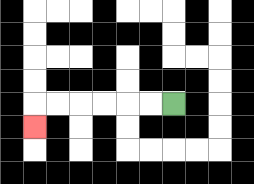{'start': '[7, 4]', 'end': '[1, 5]', 'path_directions': 'L,L,L,L,L,L,D', 'path_coordinates': '[[7, 4], [6, 4], [5, 4], [4, 4], [3, 4], [2, 4], [1, 4], [1, 5]]'}